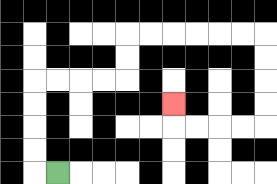{'start': '[2, 7]', 'end': '[7, 4]', 'path_directions': 'L,U,U,U,U,R,R,R,R,U,U,R,R,R,R,R,R,D,D,D,D,L,L,L,L,U', 'path_coordinates': '[[2, 7], [1, 7], [1, 6], [1, 5], [1, 4], [1, 3], [2, 3], [3, 3], [4, 3], [5, 3], [5, 2], [5, 1], [6, 1], [7, 1], [8, 1], [9, 1], [10, 1], [11, 1], [11, 2], [11, 3], [11, 4], [11, 5], [10, 5], [9, 5], [8, 5], [7, 5], [7, 4]]'}